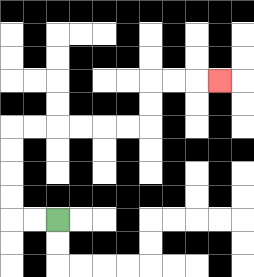{'start': '[2, 9]', 'end': '[9, 3]', 'path_directions': 'L,L,U,U,U,U,R,R,R,R,R,R,U,U,R,R,R', 'path_coordinates': '[[2, 9], [1, 9], [0, 9], [0, 8], [0, 7], [0, 6], [0, 5], [1, 5], [2, 5], [3, 5], [4, 5], [5, 5], [6, 5], [6, 4], [6, 3], [7, 3], [8, 3], [9, 3]]'}